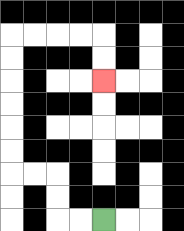{'start': '[4, 9]', 'end': '[4, 3]', 'path_directions': 'L,L,U,U,L,L,U,U,U,U,U,U,R,R,R,R,D,D', 'path_coordinates': '[[4, 9], [3, 9], [2, 9], [2, 8], [2, 7], [1, 7], [0, 7], [0, 6], [0, 5], [0, 4], [0, 3], [0, 2], [0, 1], [1, 1], [2, 1], [3, 1], [4, 1], [4, 2], [4, 3]]'}